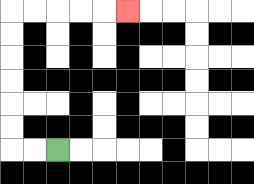{'start': '[2, 6]', 'end': '[5, 0]', 'path_directions': 'L,L,U,U,U,U,U,U,R,R,R,R,R', 'path_coordinates': '[[2, 6], [1, 6], [0, 6], [0, 5], [0, 4], [0, 3], [0, 2], [0, 1], [0, 0], [1, 0], [2, 0], [3, 0], [4, 0], [5, 0]]'}